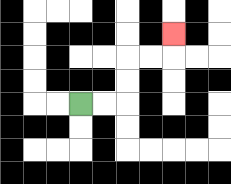{'start': '[3, 4]', 'end': '[7, 1]', 'path_directions': 'R,R,U,U,R,R,U', 'path_coordinates': '[[3, 4], [4, 4], [5, 4], [5, 3], [5, 2], [6, 2], [7, 2], [7, 1]]'}